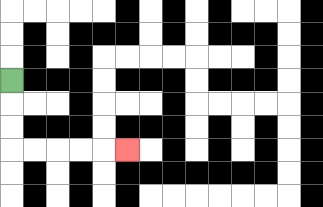{'start': '[0, 3]', 'end': '[5, 6]', 'path_directions': 'D,D,D,R,R,R,R,R', 'path_coordinates': '[[0, 3], [0, 4], [0, 5], [0, 6], [1, 6], [2, 6], [3, 6], [4, 6], [5, 6]]'}